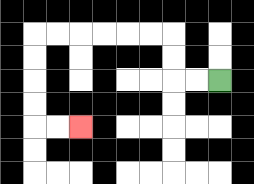{'start': '[9, 3]', 'end': '[3, 5]', 'path_directions': 'L,L,U,U,L,L,L,L,L,L,D,D,D,D,R,R', 'path_coordinates': '[[9, 3], [8, 3], [7, 3], [7, 2], [7, 1], [6, 1], [5, 1], [4, 1], [3, 1], [2, 1], [1, 1], [1, 2], [1, 3], [1, 4], [1, 5], [2, 5], [3, 5]]'}